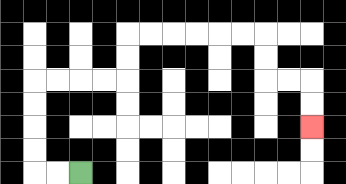{'start': '[3, 7]', 'end': '[13, 5]', 'path_directions': 'L,L,U,U,U,U,R,R,R,R,U,U,R,R,R,R,R,R,D,D,R,R,D,D', 'path_coordinates': '[[3, 7], [2, 7], [1, 7], [1, 6], [1, 5], [1, 4], [1, 3], [2, 3], [3, 3], [4, 3], [5, 3], [5, 2], [5, 1], [6, 1], [7, 1], [8, 1], [9, 1], [10, 1], [11, 1], [11, 2], [11, 3], [12, 3], [13, 3], [13, 4], [13, 5]]'}